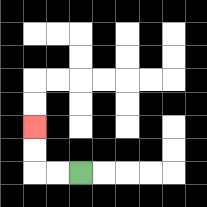{'start': '[3, 7]', 'end': '[1, 5]', 'path_directions': 'L,L,U,U', 'path_coordinates': '[[3, 7], [2, 7], [1, 7], [1, 6], [1, 5]]'}